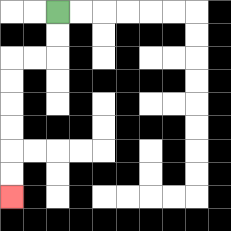{'start': '[2, 0]', 'end': '[0, 8]', 'path_directions': 'D,D,L,L,D,D,D,D,D,D', 'path_coordinates': '[[2, 0], [2, 1], [2, 2], [1, 2], [0, 2], [0, 3], [0, 4], [0, 5], [0, 6], [0, 7], [0, 8]]'}